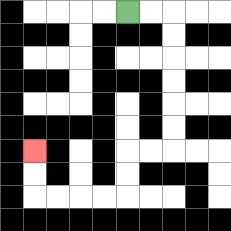{'start': '[5, 0]', 'end': '[1, 6]', 'path_directions': 'R,R,D,D,D,D,D,D,L,L,D,D,L,L,L,L,U,U', 'path_coordinates': '[[5, 0], [6, 0], [7, 0], [7, 1], [7, 2], [7, 3], [7, 4], [7, 5], [7, 6], [6, 6], [5, 6], [5, 7], [5, 8], [4, 8], [3, 8], [2, 8], [1, 8], [1, 7], [1, 6]]'}